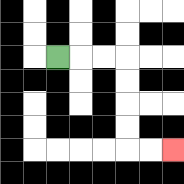{'start': '[2, 2]', 'end': '[7, 6]', 'path_directions': 'R,R,R,D,D,D,D,R,R', 'path_coordinates': '[[2, 2], [3, 2], [4, 2], [5, 2], [5, 3], [5, 4], [5, 5], [5, 6], [6, 6], [7, 6]]'}